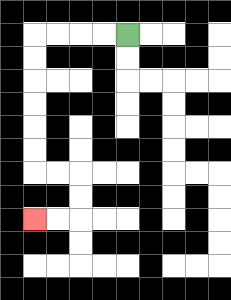{'start': '[5, 1]', 'end': '[1, 9]', 'path_directions': 'L,L,L,L,D,D,D,D,D,D,R,R,D,D,L,L', 'path_coordinates': '[[5, 1], [4, 1], [3, 1], [2, 1], [1, 1], [1, 2], [1, 3], [1, 4], [1, 5], [1, 6], [1, 7], [2, 7], [3, 7], [3, 8], [3, 9], [2, 9], [1, 9]]'}